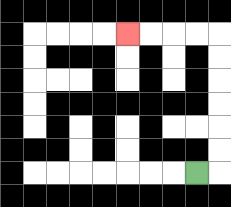{'start': '[8, 7]', 'end': '[5, 1]', 'path_directions': 'R,U,U,U,U,U,U,L,L,L,L', 'path_coordinates': '[[8, 7], [9, 7], [9, 6], [9, 5], [9, 4], [9, 3], [9, 2], [9, 1], [8, 1], [7, 1], [6, 1], [5, 1]]'}